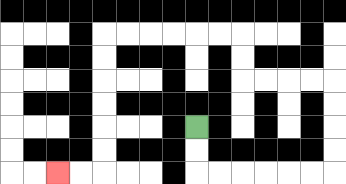{'start': '[8, 5]', 'end': '[2, 7]', 'path_directions': 'D,D,R,R,R,R,R,R,U,U,U,U,L,L,L,L,U,U,L,L,L,L,L,L,D,D,D,D,D,D,L,L', 'path_coordinates': '[[8, 5], [8, 6], [8, 7], [9, 7], [10, 7], [11, 7], [12, 7], [13, 7], [14, 7], [14, 6], [14, 5], [14, 4], [14, 3], [13, 3], [12, 3], [11, 3], [10, 3], [10, 2], [10, 1], [9, 1], [8, 1], [7, 1], [6, 1], [5, 1], [4, 1], [4, 2], [4, 3], [4, 4], [4, 5], [4, 6], [4, 7], [3, 7], [2, 7]]'}